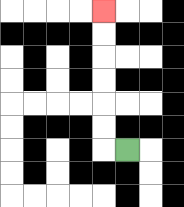{'start': '[5, 6]', 'end': '[4, 0]', 'path_directions': 'L,U,U,U,U,U,U', 'path_coordinates': '[[5, 6], [4, 6], [4, 5], [4, 4], [4, 3], [4, 2], [4, 1], [4, 0]]'}